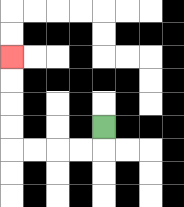{'start': '[4, 5]', 'end': '[0, 2]', 'path_directions': 'D,L,L,L,L,U,U,U,U', 'path_coordinates': '[[4, 5], [4, 6], [3, 6], [2, 6], [1, 6], [0, 6], [0, 5], [0, 4], [0, 3], [0, 2]]'}